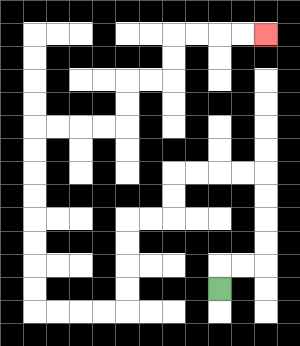{'start': '[9, 12]', 'end': '[11, 1]', 'path_directions': 'U,R,R,U,U,U,U,L,L,L,L,D,D,L,L,D,D,D,D,L,L,L,L,U,U,U,U,U,U,U,U,R,R,R,R,U,U,R,R,U,U,R,R,R,R', 'path_coordinates': '[[9, 12], [9, 11], [10, 11], [11, 11], [11, 10], [11, 9], [11, 8], [11, 7], [10, 7], [9, 7], [8, 7], [7, 7], [7, 8], [7, 9], [6, 9], [5, 9], [5, 10], [5, 11], [5, 12], [5, 13], [4, 13], [3, 13], [2, 13], [1, 13], [1, 12], [1, 11], [1, 10], [1, 9], [1, 8], [1, 7], [1, 6], [1, 5], [2, 5], [3, 5], [4, 5], [5, 5], [5, 4], [5, 3], [6, 3], [7, 3], [7, 2], [7, 1], [8, 1], [9, 1], [10, 1], [11, 1]]'}